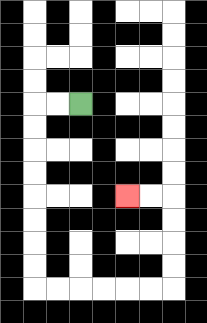{'start': '[3, 4]', 'end': '[5, 8]', 'path_directions': 'L,L,D,D,D,D,D,D,D,D,R,R,R,R,R,R,U,U,U,U,L,L', 'path_coordinates': '[[3, 4], [2, 4], [1, 4], [1, 5], [1, 6], [1, 7], [1, 8], [1, 9], [1, 10], [1, 11], [1, 12], [2, 12], [3, 12], [4, 12], [5, 12], [6, 12], [7, 12], [7, 11], [7, 10], [7, 9], [7, 8], [6, 8], [5, 8]]'}